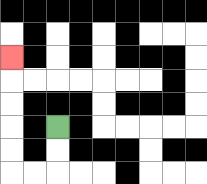{'start': '[2, 5]', 'end': '[0, 2]', 'path_directions': 'D,D,L,L,U,U,U,U,U', 'path_coordinates': '[[2, 5], [2, 6], [2, 7], [1, 7], [0, 7], [0, 6], [0, 5], [0, 4], [0, 3], [0, 2]]'}